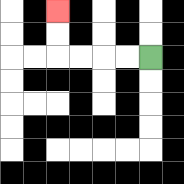{'start': '[6, 2]', 'end': '[2, 0]', 'path_directions': 'L,L,L,L,U,U', 'path_coordinates': '[[6, 2], [5, 2], [4, 2], [3, 2], [2, 2], [2, 1], [2, 0]]'}